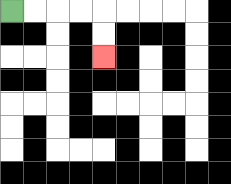{'start': '[0, 0]', 'end': '[4, 2]', 'path_directions': 'R,R,R,R,D,D', 'path_coordinates': '[[0, 0], [1, 0], [2, 0], [3, 0], [4, 0], [4, 1], [4, 2]]'}